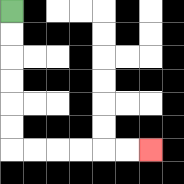{'start': '[0, 0]', 'end': '[6, 6]', 'path_directions': 'D,D,D,D,D,D,R,R,R,R,R,R', 'path_coordinates': '[[0, 0], [0, 1], [0, 2], [0, 3], [0, 4], [0, 5], [0, 6], [1, 6], [2, 6], [3, 6], [4, 6], [5, 6], [6, 6]]'}